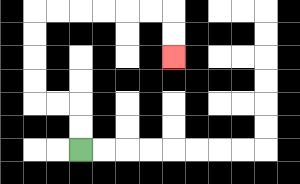{'start': '[3, 6]', 'end': '[7, 2]', 'path_directions': 'U,U,L,L,U,U,U,U,R,R,R,R,R,R,D,D', 'path_coordinates': '[[3, 6], [3, 5], [3, 4], [2, 4], [1, 4], [1, 3], [1, 2], [1, 1], [1, 0], [2, 0], [3, 0], [4, 0], [5, 0], [6, 0], [7, 0], [7, 1], [7, 2]]'}